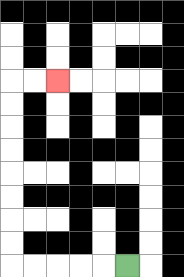{'start': '[5, 11]', 'end': '[2, 3]', 'path_directions': 'L,L,L,L,L,U,U,U,U,U,U,U,U,R,R', 'path_coordinates': '[[5, 11], [4, 11], [3, 11], [2, 11], [1, 11], [0, 11], [0, 10], [0, 9], [0, 8], [0, 7], [0, 6], [0, 5], [0, 4], [0, 3], [1, 3], [2, 3]]'}